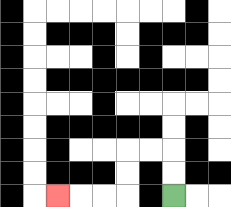{'start': '[7, 8]', 'end': '[2, 8]', 'path_directions': 'U,U,L,L,D,D,L,L,L', 'path_coordinates': '[[7, 8], [7, 7], [7, 6], [6, 6], [5, 6], [5, 7], [5, 8], [4, 8], [3, 8], [2, 8]]'}